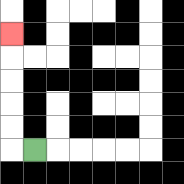{'start': '[1, 6]', 'end': '[0, 1]', 'path_directions': 'L,U,U,U,U,U', 'path_coordinates': '[[1, 6], [0, 6], [0, 5], [0, 4], [0, 3], [0, 2], [0, 1]]'}